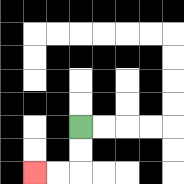{'start': '[3, 5]', 'end': '[1, 7]', 'path_directions': 'D,D,L,L', 'path_coordinates': '[[3, 5], [3, 6], [3, 7], [2, 7], [1, 7]]'}